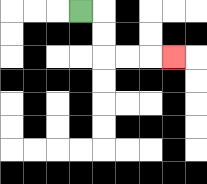{'start': '[3, 0]', 'end': '[7, 2]', 'path_directions': 'R,D,D,R,R,R', 'path_coordinates': '[[3, 0], [4, 0], [4, 1], [4, 2], [5, 2], [6, 2], [7, 2]]'}